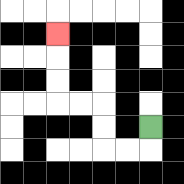{'start': '[6, 5]', 'end': '[2, 1]', 'path_directions': 'D,L,L,U,U,L,L,U,U,U', 'path_coordinates': '[[6, 5], [6, 6], [5, 6], [4, 6], [4, 5], [4, 4], [3, 4], [2, 4], [2, 3], [2, 2], [2, 1]]'}